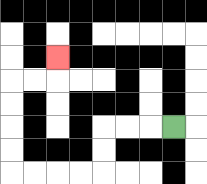{'start': '[7, 5]', 'end': '[2, 2]', 'path_directions': 'L,L,L,D,D,L,L,L,L,U,U,U,U,R,R,U', 'path_coordinates': '[[7, 5], [6, 5], [5, 5], [4, 5], [4, 6], [4, 7], [3, 7], [2, 7], [1, 7], [0, 7], [0, 6], [0, 5], [0, 4], [0, 3], [1, 3], [2, 3], [2, 2]]'}